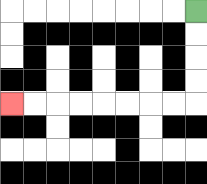{'start': '[8, 0]', 'end': '[0, 4]', 'path_directions': 'D,D,D,D,L,L,L,L,L,L,L,L', 'path_coordinates': '[[8, 0], [8, 1], [8, 2], [8, 3], [8, 4], [7, 4], [6, 4], [5, 4], [4, 4], [3, 4], [2, 4], [1, 4], [0, 4]]'}